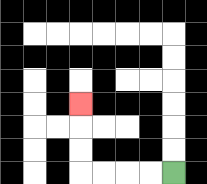{'start': '[7, 7]', 'end': '[3, 4]', 'path_directions': 'L,L,L,L,U,U,U', 'path_coordinates': '[[7, 7], [6, 7], [5, 7], [4, 7], [3, 7], [3, 6], [3, 5], [3, 4]]'}